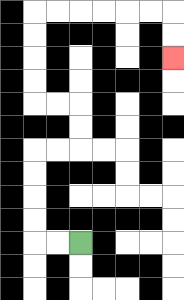{'start': '[3, 10]', 'end': '[7, 2]', 'path_directions': 'L,L,U,U,U,U,R,R,U,U,L,L,U,U,U,U,R,R,R,R,R,R,D,D', 'path_coordinates': '[[3, 10], [2, 10], [1, 10], [1, 9], [1, 8], [1, 7], [1, 6], [2, 6], [3, 6], [3, 5], [3, 4], [2, 4], [1, 4], [1, 3], [1, 2], [1, 1], [1, 0], [2, 0], [3, 0], [4, 0], [5, 0], [6, 0], [7, 0], [7, 1], [7, 2]]'}